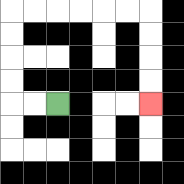{'start': '[2, 4]', 'end': '[6, 4]', 'path_directions': 'L,L,U,U,U,U,R,R,R,R,R,R,D,D,D,D', 'path_coordinates': '[[2, 4], [1, 4], [0, 4], [0, 3], [0, 2], [0, 1], [0, 0], [1, 0], [2, 0], [3, 0], [4, 0], [5, 0], [6, 0], [6, 1], [6, 2], [6, 3], [6, 4]]'}